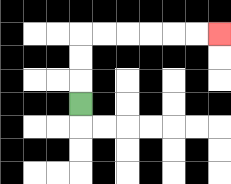{'start': '[3, 4]', 'end': '[9, 1]', 'path_directions': 'U,U,U,R,R,R,R,R,R', 'path_coordinates': '[[3, 4], [3, 3], [3, 2], [3, 1], [4, 1], [5, 1], [6, 1], [7, 1], [8, 1], [9, 1]]'}